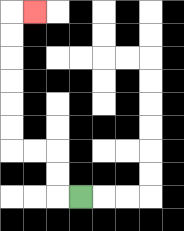{'start': '[3, 8]', 'end': '[1, 0]', 'path_directions': 'L,U,U,L,L,U,U,U,U,U,U,R', 'path_coordinates': '[[3, 8], [2, 8], [2, 7], [2, 6], [1, 6], [0, 6], [0, 5], [0, 4], [0, 3], [0, 2], [0, 1], [0, 0], [1, 0]]'}